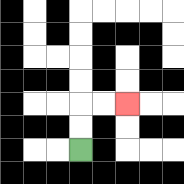{'start': '[3, 6]', 'end': '[5, 4]', 'path_directions': 'U,U,R,R', 'path_coordinates': '[[3, 6], [3, 5], [3, 4], [4, 4], [5, 4]]'}